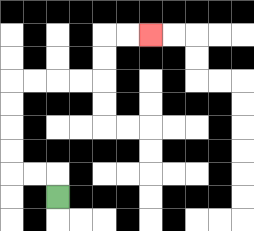{'start': '[2, 8]', 'end': '[6, 1]', 'path_directions': 'U,L,L,U,U,U,U,R,R,R,R,U,U,R,R', 'path_coordinates': '[[2, 8], [2, 7], [1, 7], [0, 7], [0, 6], [0, 5], [0, 4], [0, 3], [1, 3], [2, 3], [3, 3], [4, 3], [4, 2], [4, 1], [5, 1], [6, 1]]'}